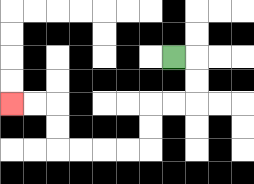{'start': '[7, 2]', 'end': '[0, 4]', 'path_directions': 'R,D,D,L,L,D,D,L,L,L,L,U,U,L,L', 'path_coordinates': '[[7, 2], [8, 2], [8, 3], [8, 4], [7, 4], [6, 4], [6, 5], [6, 6], [5, 6], [4, 6], [3, 6], [2, 6], [2, 5], [2, 4], [1, 4], [0, 4]]'}